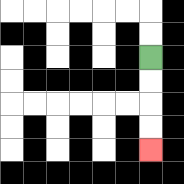{'start': '[6, 2]', 'end': '[6, 6]', 'path_directions': 'D,D,D,D', 'path_coordinates': '[[6, 2], [6, 3], [6, 4], [6, 5], [6, 6]]'}